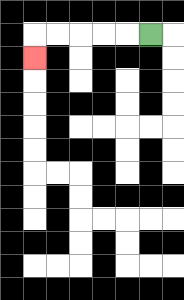{'start': '[6, 1]', 'end': '[1, 2]', 'path_directions': 'L,L,L,L,L,D', 'path_coordinates': '[[6, 1], [5, 1], [4, 1], [3, 1], [2, 1], [1, 1], [1, 2]]'}